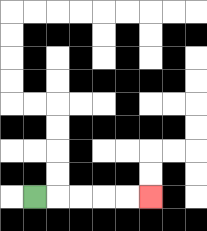{'start': '[1, 8]', 'end': '[6, 8]', 'path_directions': 'R,R,R,R,R', 'path_coordinates': '[[1, 8], [2, 8], [3, 8], [4, 8], [5, 8], [6, 8]]'}